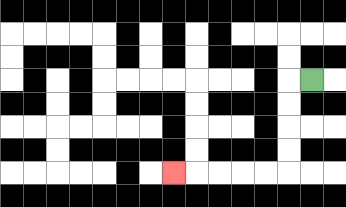{'start': '[13, 3]', 'end': '[7, 7]', 'path_directions': 'L,D,D,D,D,L,L,L,L,L', 'path_coordinates': '[[13, 3], [12, 3], [12, 4], [12, 5], [12, 6], [12, 7], [11, 7], [10, 7], [9, 7], [8, 7], [7, 7]]'}